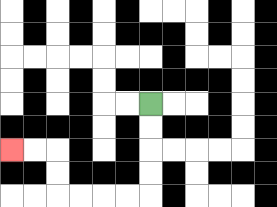{'start': '[6, 4]', 'end': '[0, 6]', 'path_directions': 'D,D,D,D,L,L,L,L,U,U,L,L', 'path_coordinates': '[[6, 4], [6, 5], [6, 6], [6, 7], [6, 8], [5, 8], [4, 8], [3, 8], [2, 8], [2, 7], [2, 6], [1, 6], [0, 6]]'}